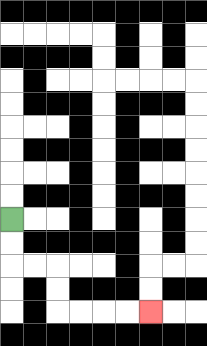{'start': '[0, 9]', 'end': '[6, 13]', 'path_directions': 'D,D,R,R,D,D,R,R,R,R', 'path_coordinates': '[[0, 9], [0, 10], [0, 11], [1, 11], [2, 11], [2, 12], [2, 13], [3, 13], [4, 13], [5, 13], [6, 13]]'}